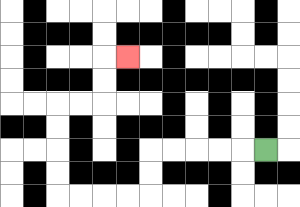{'start': '[11, 6]', 'end': '[5, 2]', 'path_directions': 'L,L,L,L,L,D,D,L,L,L,L,U,U,U,U,R,R,U,U,R', 'path_coordinates': '[[11, 6], [10, 6], [9, 6], [8, 6], [7, 6], [6, 6], [6, 7], [6, 8], [5, 8], [4, 8], [3, 8], [2, 8], [2, 7], [2, 6], [2, 5], [2, 4], [3, 4], [4, 4], [4, 3], [4, 2], [5, 2]]'}